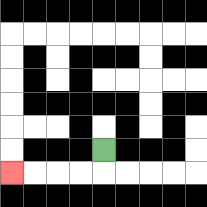{'start': '[4, 6]', 'end': '[0, 7]', 'path_directions': 'D,L,L,L,L', 'path_coordinates': '[[4, 6], [4, 7], [3, 7], [2, 7], [1, 7], [0, 7]]'}